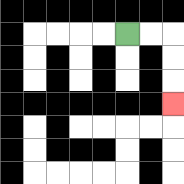{'start': '[5, 1]', 'end': '[7, 4]', 'path_directions': 'R,R,D,D,D', 'path_coordinates': '[[5, 1], [6, 1], [7, 1], [7, 2], [7, 3], [7, 4]]'}